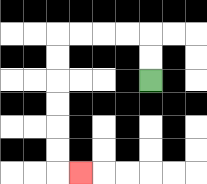{'start': '[6, 3]', 'end': '[3, 7]', 'path_directions': 'U,U,L,L,L,L,D,D,D,D,D,D,R', 'path_coordinates': '[[6, 3], [6, 2], [6, 1], [5, 1], [4, 1], [3, 1], [2, 1], [2, 2], [2, 3], [2, 4], [2, 5], [2, 6], [2, 7], [3, 7]]'}